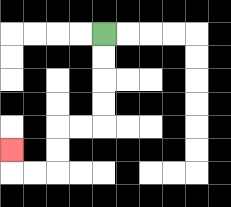{'start': '[4, 1]', 'end': '[0, 6]', 'path_directions': 'D,D,D,D,L,L,D,D,L,L,U', 'path_coordinates': '[[4, 1], [4, 2], [4, 3], [4, 4], [4, 5], [3, 5], [2, 5], [2, 6], [2, 7], [1, 7], [0, 7], [0, 6]]'}